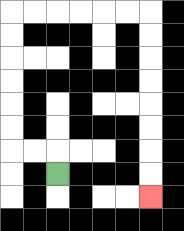{'start': '[2, 7]', 'end': '[6, 8]', 'path_directions': 'U,L,L,U,U,U,U,U,U,R,R,R,R,R,R,D,D,D,D,D,D,D,D', 'path_coordinates': '[[2, 7], [2, 6], [1, 6], [0, 6], [0, 5], [0, 4], [0, 3], [0, 2], [0, 1], [0, 0], [1, 0], [2, 0], [3, 0], [4, 0], [5, 0], [6, 0], [6, 1], [6, 2], [6, 3], [6, 4], [6, 5], [6, 6], [6, 7], [6, 8]]'}